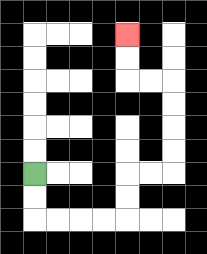{'start': '[1, 7]', 'end': '[5, 1]', 'path_directions': 'D,D,R,R,R,R,U,U,R,R,U,U,U,U,L,L,U,U', 'path_coordinates': '[[1, 7], [1, 8], [1, 9], [2, 9], [3, 9], [4, 9], [5, 9], [5, 8], [5, 7], [6, 7], [7, 7], [7, 6], [7, 5], [7, 4], [7, 3], [6, 3], [5, 3], [5, 2], [5, 1]]'}